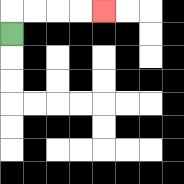{'start': '[0, 1]', 'end': '[4, 0]', 'path_directions': 'U,R,R,R,R', 'path_coordinates': '[[0, 1], [0, 0], [1, 0], [2, 0], [3, 0], [4, 0]]'}